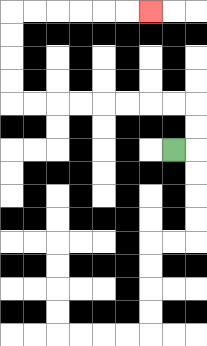{'start': '[7, 6]', 'end': '[6, 0]', 'path_directions': 'R,U,U,L,L,L,L,L,L,L,L,U,U,U,U,R,R,R,R,R,R', 'path_coordinates': '[[7, 6], [8, 6], [8, 5], [8, 4], [7, 4], [6, 4], [5, 4], [4, 4], [3, 4], [2, 4], [1, 4], [0, 4], [0, 3], [0, 2], [0, 1], [0, 0], [1, 0], [2, 0], [3, 0], [4, 0], [5, 0], [6, 0]]'}